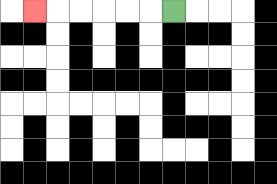{'start': '[7, 0]', 'end': '[1, 0]', 'path_directions': 'L,L,L,L,L,L', 'path_coordinates': '[[7, 0], [6, 0], [5, 0], [4, 0], [3, 0], [2, 0], [1, 0]]'}